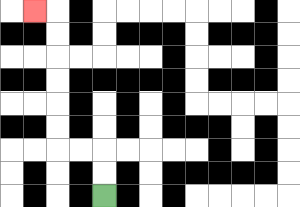{'start': '[4, 8]', 'end': '[1, 0]', 'path_directions': 'U,U,L,L,U,U,U,U,U,U,L', 'path_coordinates': '[[4, 8], [4, 7], [4, 6], [3, 6], [2, 6], [2, 5], [2, 4], [2, 3], [2, 2], [2, 1], [2, 0], [1, 0]]'}